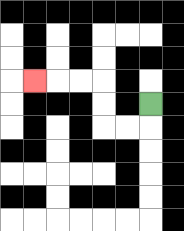{'start': '[6, 4]', 'end': '[1, 3]', 'path_directions': 'D,L,L,U,U,L,L,L', 'path_coordinates': '[[6, 4], [6, 5], [5, 5], [4, 5], [4, 4], [4, 3], [3, 3], [2, 3], [1, 3]]'}